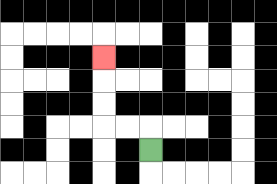{'start': '[6, 6]', 'end': '[4, 2]', 'path_directions': 'U,L,L,U,U,U', 'path_coordinates': '[[6, 6], [6, 5], [5, 5], [4, 5], [4, 4], [4, 3], [4, 2]]'}